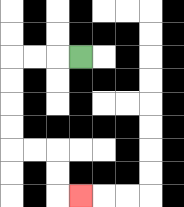{'start': '[3, 2]', 'end': '[3, 8]', 'path_directions': 'L,L,L,D,D,D,D,R,R,D,D,R', 'path_coordinates': '[[3, 2], [2, 2], [1, 2], [0, 2], [0, 3], [0, 4], [0, 5], [0, 6], [1, 6], [2, 6], [2, 7], [2, 8], [3, 8]]'}